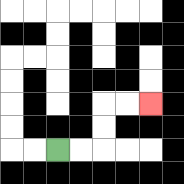{'start': '[2, 6]', 'end': '[6, 4]', 'path_directions': 'R,R,U,U,R,R', 'path_coordinates': '[[2, 6], [3, 6], [4, 6], [4, 5], [4, 4], [5, 4], [6, 4]]'}